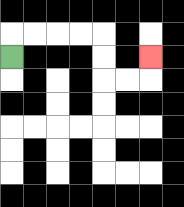{'start': '[0, 2]', 'end': '[6, 2]', 'path_directions': 'U,R,R,R,R,D,D,R,R,U', 'path_coordinates': '[[0, 2], [0, 1], [1, 1], [2, 1], [3, 1], [4, 1], [4, 2], [4, 3], [5, 3], [6, 3], [6, 2]]'}